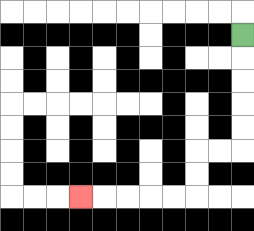{'start': '[10, 1]', 'end': '[3, 8]', 'path_directions': 'D,D,D,D,D,L,L,D,D,L,L,L,L,L', 'path_coordinates': '[[10, 1], [10, 2], [10, 3], [10, 4], [10, 5], [10, 6], [9, 6], [8, 6], [8, 7], [8, 8], [7, 8], [6, 8], [5, 8], [4, 8], [3, 8]]'}